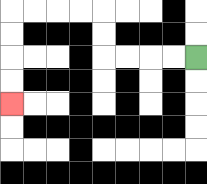{'start': '[8, 2]', 'end': '[0, 4]', 'path_directions': 'L,L,L,L,U,U,L,L,L,L,D,D,D,D', 'path_coordinates': '[[8, 2], [7, 2], [6, 2], [5, 2], [4, 2], [4, 1], [4, 0], [3, 0], [2, 0], [1, 0], [0, 0], [0, 1], [0, 2], [0, 3], [0, 4]]'}